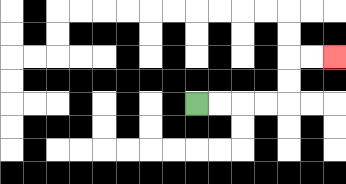{'start': '[8, 4]', 'end': '[14, 2]', 'path_directions': 'R,R,R,R,U,U,R,R', 'path_coordinates': '[[8, 4], [9, 4], [10, 4], [11, 4], [12, 4], [12, 3], [12, 2], [13, 2], [14, 2]]'}